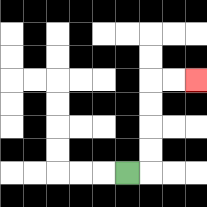{'start': '[5, 7]', 'end': '[8, 3]', 'path_directions': 'R,U,U,U,U,R,R', 'path_coordinates': '[[5, 7], [6, 7], [6, 6], [6, 5], [6, 4], [6, 3], [7, 3], [8, 3]]'}